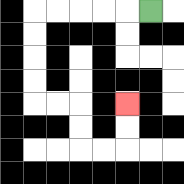{'start': '[6, 0]', 'end': '[5, 4]', 'path_directions': 'L,L,L,L,L,D,D,D,D,R,R,D,D,R,R,U,U', 'path_coordinates': '[[6, 0], [5, 0], [4, 0], [3, 0], [2, 0], [1, 0], [1, 1], [1, 2], [1, 3], [1, 4], [2, 4], [3, 4], [3, 5], [3, 6], [4, 6], [5, 6], [5, 5], [5, 4]]'}